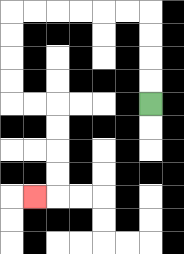{'start': '[6, 4]', 'end': '[1, 8]', 'path_directions': 'U,U,U,U,L,L,L,L,L,L,D,D,D,D,R,R,D,D,D,D,L', 'path_coordinates': '[[6, 4], [6, 3], [6, 2], [6, 1], [6, 0], [5, 0], [4, 0], [3, 0], [2, 0], [1, 0], [0, 0], [0, 1], [0, 2], [0, 3], [0, 4], [1, 4], [2, 4], [2, 5], [2, 6], [2, 7], [2, 8], [1, 8]]'}